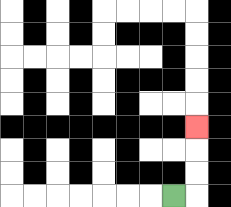{'start': '[7, 8]', 'end': '[8, 5]', 'path_directions': 'R,U,U,U', 'path_coordinates': '[[7, 8], [8, 8], [8, 7], [8, 6], [8, 5]]'}